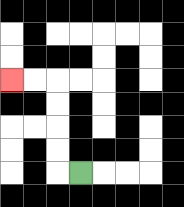{'start': '[3, 7]', 'end': '[0, 3]', 'path_directions': 'L,U,U,U,U,L,L', 'path_coordinates': '[[3, 7], [2, 7], [2, 6], [2, 5], [2, 4], [2, 3], [1, 3], [0, 3]]'}